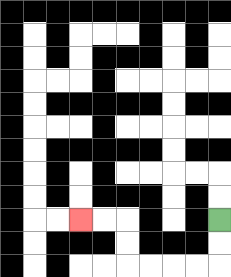{'start': '[9, 9]', 'end': '[3, 9]', 'path_directions': 'D,D,L,L,L,L,U,U,L,L', 'path_coordinates': '[[9, 9], [9, 10], [9, 11], [8, 11], [7, 11], [6, 11], [5, 11], [5, 10], [5, 9], [4, 9], [3, 9]]'}